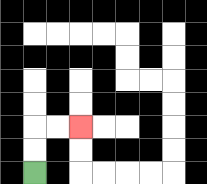{'start': '[1, 7]', 'end': '[3, 5]', 'path_directions': 'U,U,R,R', 'path_coordinates': '[[1, 7], [1, 6], [1, 5], [2, 5], [3, 5]]'}